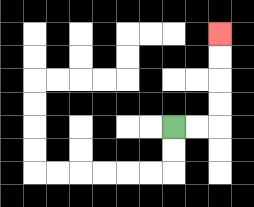{'start': '[7, 5]', 'end': '[9, 1]', 'path_directions': 'R,R,U,U,U,U', 'path_coordinates': '[[7, 5], [8, 5], [9, 5], [9, 4], [9, 3], [9, 2], [9, 1]]'}